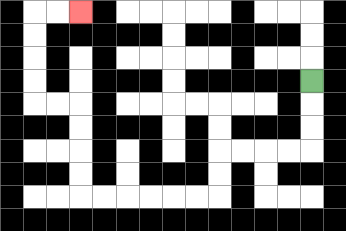{'start': '[13, 3]', 'end': '[3, 0]', 'path_directions': 'D,D,D,L,L,L,L,D,D,L,L,L,L,L,L,U,U,U,U,L,L,U,U,U,U,R,R', 'path_coordinates': '[[13, 3], [13, 4], [13, 5], [13, 6], [12, 6], [11, 6], [10, 6], [9, 6], [9, 7], [9, 8], [8, 8], [7, 8], [6, 8], [5, 8], [4, 8], [3, 8], [3, 7], [3, 6], [3, 5], [3, 4], [2, 4], [1, 4], [1, 3], [1, 2], [1, 1], [1, 0], [2, 0], [3, 0]]'}